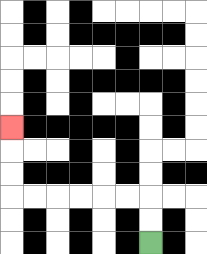{'start': '[6, 10]', 'end': '[0, 5]', 'path_directions': 'U,U,L,L,L,L,L,L,U,U,U', 'path_coordinates': '[[6, 10], [6, 9], [6, 8], [5, 8], [4, 8], [3, 8], [2, 8], [1, 8], [0, 8], [0, 7], [0, 6], [0, 5]]'}